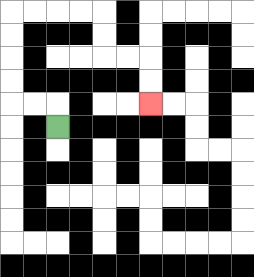{'start': '[2, 5]', 'end': '[6, 4]', 'path_directions': 'U,L,L,U,U,U,U,R,R,R,R,D,D,R,R,D,D', 'path_coordinates': '[[2, 5], [2, 4], [1, 4], [0, 4], [0, 3], [0, 2], [0, 1], [0, 0], [1, 0], [2, 0], [3, 0], [4, 0], [4, 1], [4, 2], [5, 2], [6, 2], [6, 3], [6, 4]]'}